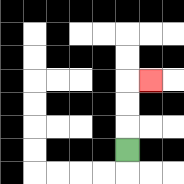{'start': '[5, 6]', 'end': '[6, 3]', 'path_directions': 'U,U,U,R', 'path_coordinates': '[[5, 6], [5, 5], [5, 4], [5, 3], [6, 3]]'}